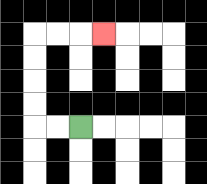{'start': '[3, 5]', 'end': '[4, 1]', 'path_directions': 'L,L,U,U,U,U,R,R,R', 'path_coordinates': '[[3, 5], [2, 5], [1, 5], [1, 4], [1, 3], [1, 2], [1, 1], [2, 1], [3, 1], [4, 1]]'}